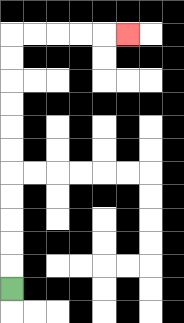{'start': '[0, 12]', 'end': '[5, 1]', 'path_directions': 'U,U,U,U,U,U,U,U,U,U,U,R,R,R,R,R', 'path_coordinates': '[[0, 12], [0, 11], [0, 10], [0, 9], [0, 8], [0, 7], [0, 6], [0, 5], [0, 4], [0, 3], [0, 2], [0, 1], [1, 1], [2, 1], [3, 1], [4, 1], [5, 1]]'}